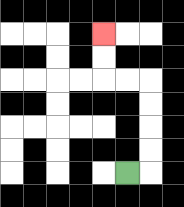{'start': '[5, 7]', 'end': '[4, 1]', 'path_directions': 'R,U,U,U,U,L,L,U,U', 'path_coordinates': '[[5, 7], [6, 7], [6, 6], [6, 5], [6, 4], [6, 3], [5, 3], [4, 3], [4, 2], [4, 1]]'}